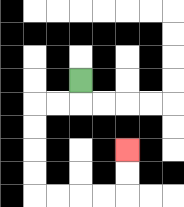{'start': '[3, 3]', 'end': '[5, 6]', 'path_directions': 'D,L,L,D,D,D,D,R,R,R,R,U,U', 'path_coordinates': '[[3, 3], [3, 4], [2, 4], [1, 4], [1, 5], [1, 6], [1, 7], [1, 8], [2, 8], [3, 8], [4, 8], [5, 8], [5, 7], [5, 6]]'}